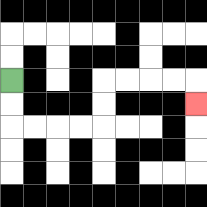{'start': '[0, 3]', 'end': '[8, 4]', 'path_directions': 'D,D,R,R,R,R,U,U,R,R,R,R,D', 'path_coordinates': '[[0, 3], [0, 4], [0, 5], [1, 5], [2, 5], [3, 5], [4, 5], [4, 4], [4, 3], [5, 3], [6, 3], [7, 3], [8, 3], [8, 4]]'}